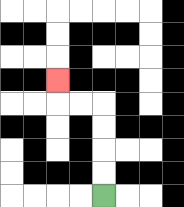{'start': '[4, 8]', 'end': '[2, 3]', 'path_directions': 'U,U,U,U,L,L,U', 'path_coordinates': '[[4, 8], [4, 7], [4, 6], [4, 5], [4, 4], [3, 4], [2, 4], [2, 3]]'}